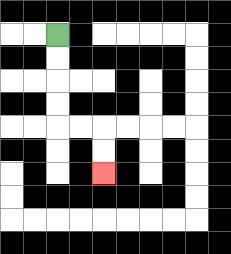{'start': '[2, 1]', 'end': '[4, 7]', 'path_directions': 'D,D,D,D,R,R,D,D', 'path_coordinates': '[[2, 1], [2, 2], [2, 3], [2, 4], [2, 5], [3, 5], [4, 5], [4, 6], [4, 7]]'}